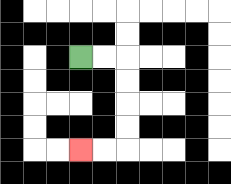{'start': '[3, 2]', 'end': '[3, 6]', 'path_directions': 'R,R,D,D,D,D,L,L', 'path_coordinates': '[[3, 2], [4, 2], [5, 2], [5, 3], [5, 4], [5, 5], [5, 6], [4, 6], [3, 6]]'}